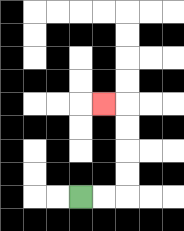{'start': '[3, 8]', 'end': '[4, 4]', 'path_directions': 'R,R,U,U,U,U,L', 'path_coordinates': '[[3, 8], [4, 8], [5, 8], [5, 7], [5, 6], [5, 5], [5, 4], [4, 4]]'}